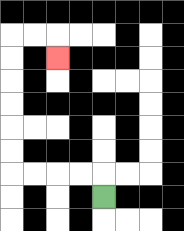{'start': '[4, 8]', 'end': '[2, 2]', 'path_directions': 'U,L,L,L,L,U,U,U,U,U,U,R,R,D', 'path_coordinates': '[[4, 8], [4, 7], [3, 7], [2, 7], [1, 7], [0, 7], [0, 6], [0, 5], [0, 4], [0, 3], [0, 2], [0, 1], [1, 1], [2, 1], [2, 2]]'}